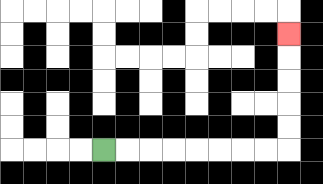{'start': '[4, 6]', 'end': '[12, 1]', 'path_directions': 'R,R,R,R,R,R,R,R,U,U,U,U,U', 'path_coordinates': '[[4, 6], [5, 6], [6, 6], [7, 6], [8, 6], [9, 6], [10, 6], [11, 6], [12, 6], [12, 5], [12, 4], [12, 3], [12, 2], [12, 1]]'}